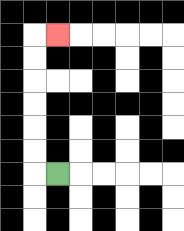{'start': '[2, 7]', 'end': '[2, 1]', 'path_directions': 'L,U,U,U,U,U,U,R', 'path_coordinates': '[[2, 7], [1, 7], [1, 6], [1, 5], [1, 4], [1, 3], [1, 2], [1, 1], [2, 1]]'}